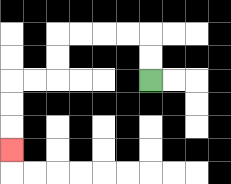{'start': '[6, 3]', 'end': '[0, 6]', 'path_directions': 'U,U,L,L,L,L,D,D,L,L,D,D,D', 'path_coordinates': '[[6, 3], [6, 2], [6, 1], [5, 1], [4, 1], [3, 1], [2, 1], [2, 2], [2, 3], [1, 3], [0, 3], [0, 4], [0, 5], [0, 6]]'}